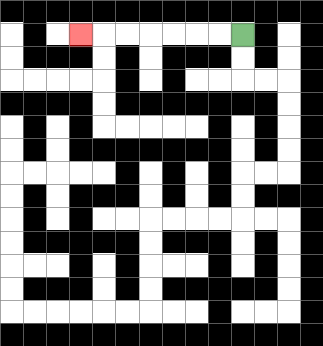{'start': '[10, 1]', 'end': '[3, 1]', 'path_directions': 'L,L,L,L,L,L,L', 'path_coordinates': '[[10, 1], [9, 1], [8, 1], [7, 1], [6, 1], [5, 1], [4, 1], [3, 1]]'}